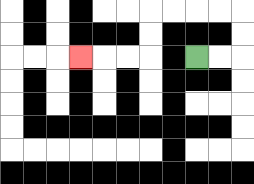{'start': '[8, 2]', 'end': '[3, 2]', 'path_directions': 'R,R,U,U,L,L,L,L,D,D,L,L,L', 'path_coordinates': '[[8, 2], [9, 2], [10, 2], [10, 1], [10, 0], [9, 0], [8, 0], [7, 0], [6, 0], [6, 1], [6, 2], [5, 2], [4, 2], [3, 2]]'}